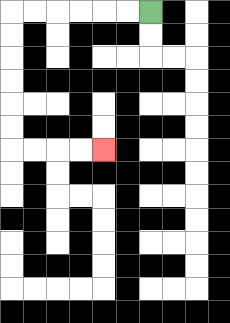{'start': '[6, 0]', 'end': '[4, 6]', 'path_directions': 'L,L,L,L,L,L,D,D,D,D,D,D,R,R,R,R', 'path_coordinates': '[[6, 0], [5, 0], [4, 0], [3, 0], [2, 0], [1, 0], [0, 0], [0, 1], [0, 2], [0, 3], [0, 4], [0, 5], [0, 6], [1, 6], [2, 6], [3, 6], [4, 6]]'}